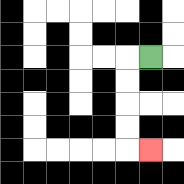{'start': '[6, 2]', 'end': '[6, 6]', 'path_directions': 'L,D,D,D,D,R', 'path_coordinates': '[[6, 2], [5, 2], [5, 3], [5, 4], [5, 5], [5, 6], [6, 6]]'}